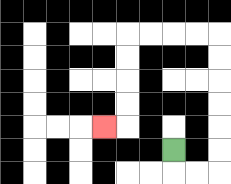{'start': '[7, 6]', 'end': '[4, 5]', 'path_directions': 'D,R,R,U,U,U,U,U,U,L,L,L,L,D,D,D,D,L', 'path_coordinates': '[[7, 6], [7, 7], [8, 7], [9, 7], [9, 6], [9, 5], [9, 4], [9, 3], [9, 2], [9, 1], [8, 1], [7, 1], [6, 1], [5, 1], [5, 2], [5, 3], [5, 4], [5, 5], [4, 5]]'}